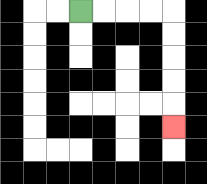{'start': '[3, 0]', 'end': '[7, 5]', 'path_directions': 'R,R,R,R,D,D,D,D,D', 'path_coordinates': '[[3, 0], [4, 0], [5, 0], [6, 0], [7, 0], [7, 1], [7, 2], [7, 3], [7, 4], [7, 5]]'}